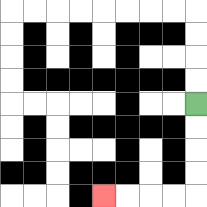{'start': '[8, 4]', 'end': '[4, 8]', 'path_directions': 'D,D,D,D,L,L,L,L', 'path_coordinates': '[[8, 4], [8, 5], [8, 6], [8, 7], [8, 8], [7, 8], [6, 8], [5, 8], [4, 8]]'}